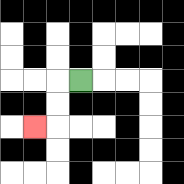{'start': '[3, 3]', 'end': '[1, 5]', 'path_directions': 'L,D,D,L', 'path_coordinates': '[[3, 3], [2, 3], [2, 4], [2, 5], [1, 5]]'}